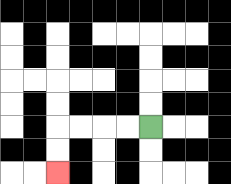{'start': '[6, 5]', 'end': '[2, 7]', 'path_directions': 'L,L,L,L,D,D', 'path_coordinates': '[[6, 5], [5, 5], [4, 5], [3, 5], [2, 5], [2, 6], [2, 7]]'}